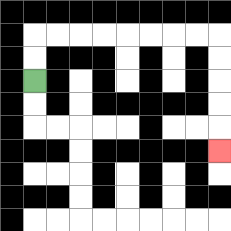{'start': '[1, 3]', 'end': '[9, 6]', 'path_directions': 'U,U,R,R,R,R,R,R,R,R,D,D,D,D,D', 'path_coordinates': '[[1, 3], [1, 2], [1, 1], [2, 1], [3, 1], [4, 1], [5, 1], [6, 1], [7, 1], [8, 1], [9, 1], [9, 2], [9, 3], [9, 4], [9, 5], [9, 6]]'}